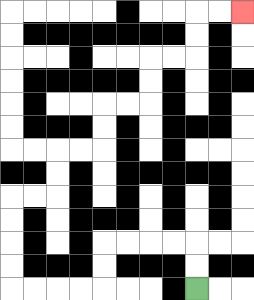{'start': '[8, 12]', 'end': '[10, 0]', 'path_directions': 'U,U,L,L,L,L,D,D,L,L,L,L,U,U,U,U,R,R,U,U,R,R,U,U,R,R,U,U,R,R,U,U,R,R', 'path_coordinates': '[[8, 12], [8, 11], [8, 10], [7, 10], [6, 10], [5, 10], [4, 10], [4, 11], [4, 12], [3, 12], [2, 12], [1, 12], [0, 12], [0, 11], [0, 10], [0, 9], [0, 8], [1, 8], [2, 8], [2, 7], [2, 6], [3, 6], [4, 6], [4, 5], [4, 4], [5, 4], [6, 4], [6, 3], [6, 2], [7, 2], [8, 2], [8, 1], [8, 0], [9, 0], [10, 0]]'}